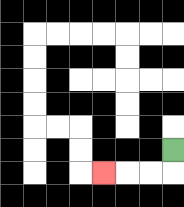{'start': '[7, 6]', 'end': '[4, 7]', 'path_directions': 'D,L,L,L', 'path_coordinates': '[[7, 6], [7, 7], [6, 7], [5, 7], [4, 7]]'}